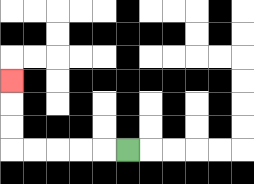{'start': '[5, 6]', 'end': '[0, 3]', 'path_directions': 'L,L,L,L,L,U,U,U', 'path_coordinates': '[[5, 6], [4, 6], [3, 6], [2, 6], [1, 6], [0, 6], [0, 5], [0, 4], [0, 3]]'}